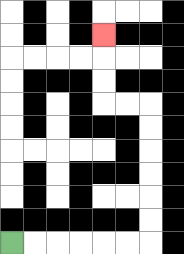{'start': '[0, 10]', 'end': '[4, 1]', 'path_directions': 'R,R,R,R,R,R,U,U,U,U,U,U,L,L,U,U,U', 'path_coordinates': '[[0, 10], [1, 10], [2, 10], [3, 10], [4, 10], [5, 10], [6, 10], [6, 9], [6, 8], [6, 7], [6, 6], [6, 5], [6, 4], [5, 4], [4, 4], [4, 3], [4, 2], [4, 1]]'}